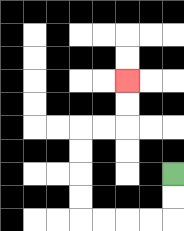{'start': '[7, 7]', 'end': '[5, 3]', 'path_directions': 'D,D,L,L,L,L,U,U,U,U,R,R,U,U', 'path_coordinates': '[[7, 7], [7, 8], [7, 9], [6, 9], [5, 9], [4, 9], [3, 9], [3, 8], [3, 7], [3, 6], [3, 5], [4, 5], [5, 5], [5, 4], [5, 3]]'}